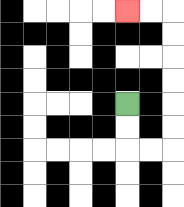{'start': '[5, 4]', 'end': '[5, 0]', 'path_directions': 'D,D,R,R,U,U,U,U,U,U,L,L', 'path_coordinates': '[[5, 4], [5, 5], [5, 6], [6, 6], [7, 6], [7, 5], [7, 4], [7, 3], [7, 2], [7, 1], [7, 0], [6, 0], [5, 0]]'}